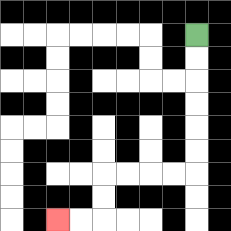{'start': '[8, 1]', 'end': '[2, 9]', 'path_directions': 'D,D,D,D,D,D,L,L,L,L,D,D,L,L', 'path_coordinates': '[[8, 1], [8, 2], [8, 3], [8, 4], [8, 5], [8, 6], [8, 7], [7, 7], [6, 7], [5, 7], [4, 7], [4, 8], [4, 9], [3, 9], [2, 9]]'}